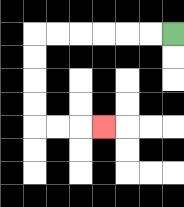{'start': '[7, 1]', 'end': '[4, 5]', 'path_directions': 'L,L,L,L,L,L,D,D,D,D,R,R,R', 'path_coordinates': '[[7, 1], [6, 1], [5, 1], [4, 1], [3, 1], [2, 1], [1, 1], [1, 2], [1, 3], [1, 4], [1, 5], [2, 5], [3, 5], [4, 5]]'}